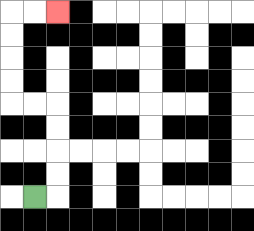{'start': '[1, 8]', 'end': '[2, 0]', 'path_directions': 'R,U,U,U,U,L,L,U,U,U,U,R,R', 'path_coordinates': '[[1, 8], [2, 8], [2, 7], [2, 6], [2, 5], [2, 4], [1, 4], [0, 4], [0, 3], [0, 2], [0, 1], [0, 0], [1, 0], [2, 0]]'}